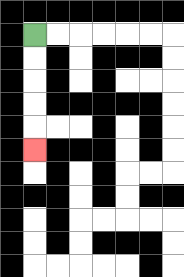{'start': '[1, 1]', 'end': '[1, 6]', 'path_directions': 'D,D,D,D,D', 'path_coordinates': '[[1, 1], [1, 2], [1, 3], [1, 4], [1, 5], [1, 6]]'}